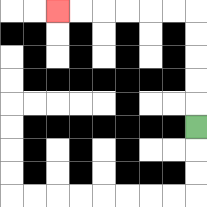{'start': '[8, 5]', 'end': '[2, 0]', 'path_directions': 'U,U,U,U,U,L,L,L,L,L,L', 'path_coordinates': '[[8, 5], [8, 4], [8, 3], [8, 2], [8, 1], [8, 0], [7, 0], [6, 0], [5, 0], [4, 0], [3, 0], [2, 0]]'}